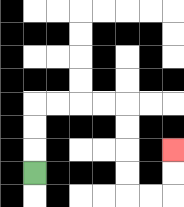{'start': '[1, 7]', 'end': '[7, 6]', 'path_directions': 'U,U,U,R,R,R,R,D,D,D,D,R,R,U,U', 'path_coordinates': '[[1, 7], [1, 6], [1, 5], [1, 4], [2, 4], [3, 4], [4, 4], [5, 4], [5, 5], [5, 6], [5, 7], [5, 8], [6, 8], [7, 8], [7, 7], [7, 6]]'}